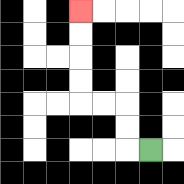{'start': '[6, 6]', 'end': '[3, 0]', 'path_directions': 'L,U,U,L,L,U,U,U,U', 'path_coordinates': '[[6, 6], [5, 6], [5, 5], [5, 4], [4, 4], [3, 4], [3, 3], [3, 2], [3, 1], [3, 0]]'}